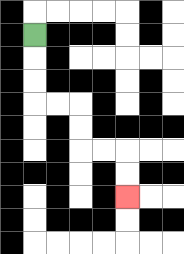{'start': '[1, 1]', 'end': '[5, 8]', 'path_directions': 'D,D,D,R,R,D,D,R,R,D,D', 'path_coordinates': '[[1, 1], [1, 2], [1, 3], [1, 4], [2, 4], [3, 4], [3, 5], [3, 6], [4, 6], [5, 6], [5, 7], [5, 8]]'}